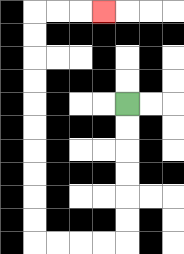{'start': '[5, 4]', 'end': '[4, 0]', 'path_directions': 'D,D,D,D,D,D,L,L,L,L,U,U,U,U,U,U,U,U,U,U,R,R,R', 'path_coordinates': '[[5, 4], [5, 5], [5, 6], [5, 7], [5, 8], [5, 9], [5, 10], [4, 10], [3, 10], [2, 10], [1, 10], [1, 9], [1, 8], [1, 7], [1, 6], [1, 5], [1, 4], [1, 3], [1, 2], [1, 1], [1, 0], [2, 0], [3, 0], [4, 0]]'}